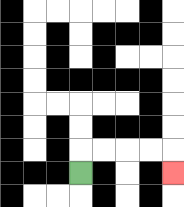{'start': '[3, 7]', 'end': '[7, 7]', 'path_directions': 'U,R,R,R,R,D', 'path_coordinates': '[[3, 7], [3, 6], [4, 6], [5, 6], [6, 6], [7, 6], [7, 7]]'}